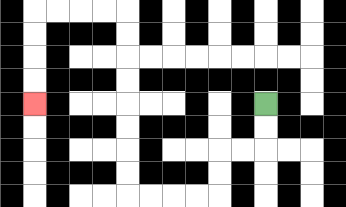{'start': '[11, 4]', 'end': '[1, 4]', 'path_directions': 'D,D,L,L,D,D,L,L,L,L,U,U,U,U,U,U,U,U,L,L,L,L,D,D,D,D', 'path_coordinates': '[[11, 4], [11, 5], [11, 6], [10, 6], [9, 6], [9, 7], [9, 8], [8, 8], [7, 8], [6, 8], [5, 8], [5, 7], [5, 6], [5, 5], [5, 4], [5, 3], [5, 2], [5, 1], [5, 0], [4, 0], [3, 0], [2, 0], [1, 0], [1, 1], [1, 2], [1, 3], [1, 4]]'}